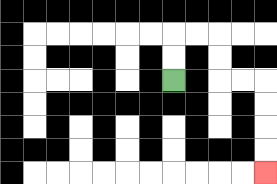{'start': '[7, 3]', 'end': '[11, 7]', 'path_directions': 'U,U,R,R,D,D,R,R,D,D,D,D', 'path_coordinates': '[[7, 3], [7, 2], [7, 1], [8, 1], [9, 1], [9, 2], [9, 3], [10, 3], [11, 3], [11, 4], [11, 5], [11, 6], [11, 7]]'}